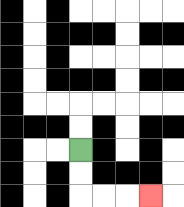{'start': '[3, 6]', 'end': '[6, 8]', 'path_directions': 'D,D,R,R,R', 'path_coordinates': '[[3, 6], [3, 7], [3, 8], [4, 8], [5, 8], [6, 8]]'}